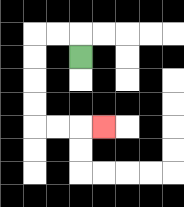{'start': '[3, 2]', 'end': '[4, 5]', 'path_directions': 'U,L,L,D,D,D,D,R,R,R', 'path_coordinates': '[[3, 2], [3, 1], [2, 1], [1, 1], [1, 2], [1, 3], [1, 4], [1, 5], [2, 5], [3, 5], [4, 5]]'}